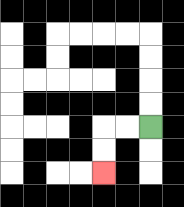{'start': '[6, 5]', 'end': '[4, 7]', 'path_directions': 'L,L,D,D', 'path_coordinates': '[[6, 5], [5, 5], [4, 5], [4, 6], [4, 7]]'}